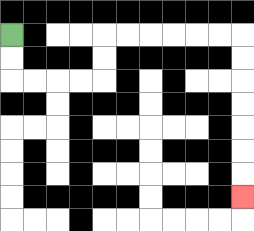{'start': '[0, 1]', 'end': '[10, 8]', 'path_directions': 'D,D,R,R,R,R,U,U,R,R,R,R,R,R,D,D,D,D,D,D,D', 'path_coordinates': '[[0, 1], [0, 2], [0, 3], [1, 3], [2, 3], [3, 3], [4, 3], [4, 2], [4, 1], [5, 1], [6, 1], [7, 1], [8, 1], [9, 1], [10, 1], [10, 2], [10, 3], [10, 4], [10, 5], [10, 6], [10, 7], [10, 8]]'}